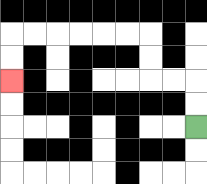{'start': '[8, 5]', 'end': '[0, 3]', 'path_directions': 'U,U,L,L,U,U,L,L,L,L,L,L,D,D', 'path_coordinates': '[[8, 5], [8, 4], [8, 3], [7, 3], [6, 3], [6, 2], [6, 1], [5, 1], [4, 1], [3, 1], [2, 1], [1, 1], [0, 1], [0, 2], [0, 3]]'}